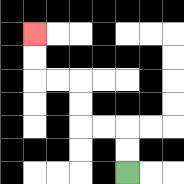{'start': '[5, 7]', 'end': '[1, 1]', 'path_directions': 'U,U,L,L,U,U,L,L,U,U', 'path_coordinates': '[[5, 7], [5, 6], [5, 5], [4, 5], [3, 5], [3, 4], [3, 3], [2, 3], [1, 3], [1, 2], [1, 1]]'}